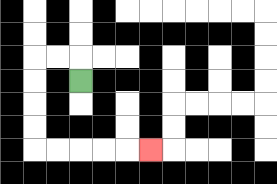{'start': '[3, 3]', 'end': '[6, 6]', 'path_directions': 'U,L,L,D,D,D,D,R,R,R,R,R', 'path_coordinates': '[[3, 3], [3, 2], [2, 2], [1, 2], [1, 3], [1, 4], [1, 5], [1, 6], [2, 6], [3, 6], [4, 6], [5, 6], [6, 6]]'}